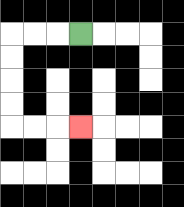{'start': '[3, 1]', 'end': '[3, 5]', 'path_directions': 'L,L,L,D,D,D,D,R,R,R', 'path_coordinates': '[[3, 1], [2, 1], [1, 1], [0, 1], [0, 2], [0, 3], [0, 4], [0, 5], [1, 5], [2, 5], [3, 5]]'}